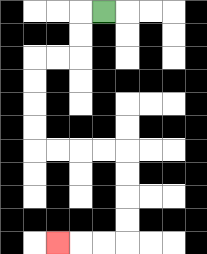{'start': '[4, 0]', 'end': '[2, 10]', 'path_directions': 'L,D,D,L,L,D,D,D,D,R,R,R,R,D,D,D,D,L,L,L', 'path_coordinates': '[[4, 0], [3, 0], [3, 1], [3, 2], [2, 2], [1, 2], [1, 3], [1, 4], [1, 5], [1, 6], [2, 6], [3, 6], [4, 6], [5, 6], [5, 7], [5, 8], [5, 9], [5, 10], [4, 10], [3, 10], [2, 10]]'}